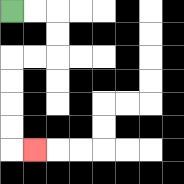{'start': '[0, 0]', 'end': '[1, 6]', 'path_directions': 'R,R,D,D,L,L,D,D,D,D,R', 'path_coordinates': '[[0, 0], [1, 0], [2, 0], [2, 1], [2, 2], [1, 2], [0, 2], [0, 3], [0, 4], [0, 5], [0, 6], [1, 6]]'}